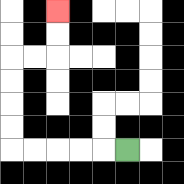{'start': '[5, 6]', 'end': '[2, 0]', 'path_directions': 'L,L,L,L,L,U,U,U,U,R,R,U,U', 'path_coordinates': '[[5, 6], [4, 6], [3, 6], [2, 6], [1, 6], [0, 6], [0, 5], [0, 4], [0, 3], [0, 2], [1, 2], [2, 2], [2, 1], [2, 0]]'}